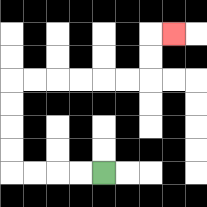{'start': '[4, 7]', 'end': '[7, 1]', 'path_directions': 'L,L,L,L,U,U,U,U,R,R,R,R,R,R,U,U,R', 'path_coordinates': '[[4, 7], [3, 7], [2, 7], [1, 7], [0, 7], [0, 6], [0, 5], [0, 4], [0, 3], [1, 3], [2, 3], [3, 3], [4, 3], [5, 3], [6, 3], [6, 2], [6, 1], [7, 1]]'}